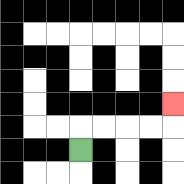{'start': '[3, 6]', 'end': '[7, 4]', 'path_directions': 'U,R,R,R,R,U', 'path_coordinates': '[[3, 6], [3, 5], [4, 5], [5, 5], [6, 5], [7, 5], [7, 4]]'}